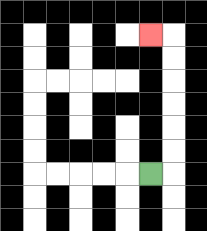{'start': '[6, 7]', 'end': '[6, 1]', 'path_directions': 'R,U,U,U,U,U,U,L', 'path_coordinates': '[[6, 7], [7, 7], [7, 6], [7, 5], [7, 4], [7, 3], [7, 2], [7, 1], [6, 1]]'}